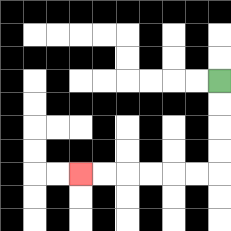{'start': '[9, 3]', 'end': '[3, 7]', 'path_directions': 'D,D,D,D,L,L,L,L,L,L', 'path_coordinates': '[[9, 3], [9, 4], [9, 5], [9, 6], [9, 7], [8, 7], [7, 7], [6, 7], [5, 7], [4, 7], [3, 7]]'}